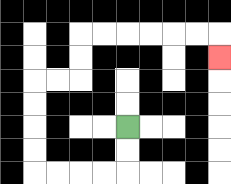{'start': '[5, 5]', 'end': '[9, 2]', 'path_directions': 'D,D,L,L,L,L,U,U,U,U,R,R,U,U,R,R,R,R,R,R,D', 'path_coordinates': '[[5, 5], [5, 6], [5, 7], [4, 7], [3, 7], [2, 7], [1, 7], [1, 6], [1, 5], [1, 4], [1, 3], [2, 3], [3, 3], [3, 2], [3, 1], [4, 1], [5, 1], [6, 1], [7, 1], [8, 1], [9, 1], [9, 2]]'}